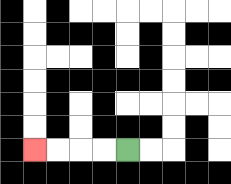{'start': '[5, 6]', 'end': '[1, 6]', 'path_directions': 'L,L,L,L', 'path_coordinates': '[[5, 6], [4, 6], [3, 6], [2, 6], [1, 6]]'}